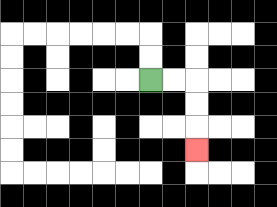{'start': '[6, 3]', 'end': '[8, 6]', 'path_directions': 'R,R,D,D,D', 'path_coordinates': '[[6, 3], [7, 3], [8, 3], [8, 4], [8, 5], [8, 6]]'}